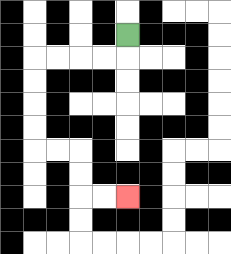{'start': '[5, 1]', 'end': '[5, 8]', 'path_directions': 'D,L,L,L,L,D,D,D,D,R,R,D,D,R,R', 'path_coordinates': '[[5, 1], [5, 2], [4, 2], [3, 2], [2, 2], [1, 2], [1, 3], [1, 4], [1, 5], [1, 6], [2, 6], [3, 6], [3, 7], [3, 8], [4, 8], [5, 8]]'}